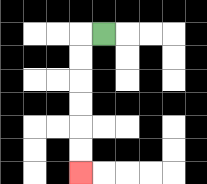{'start': '[4, 1]', 'end': '[3, 7]', 'path_directions': 'L,D,D,D,D,D,D', 'path_coordinates': '[[4, 1], [3, 1], [3, 2], [3, 3], [3, 4], [3, 5], [3, 6], [3, 7]]'}